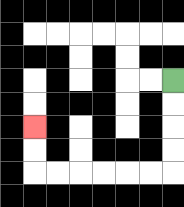{'start': '[7, 3]', 'end': '[1, 5]', 'path_directions': 'D,D,D,D,L,L,L,L,L,L,U,U', 'path_coordinates': '[[7, 3], [7, 4], [7, 5], [7, 6], [7, 7], [6, 7], [5, 7], [4, 7], [3, 7], [2, 7], [1, 7], [1, 6], [1, 5]]'}